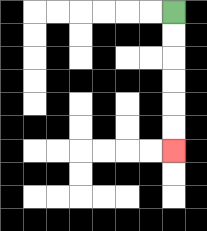{'start': '[7, 0]', 'end': '[7, 6]', 'path_directions': 'D,D,D,D,D,D', 'path_coordinates': '[[7, 0], [7, 1], [7, 2], [7, 3], [7, 4], [7, 5], [7, 6]]'}